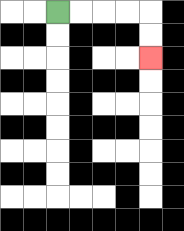{'start': '[2, 0]', 'end': '[6, 2]', 'path_directions': 'R,R,R,R,D,D', 'path_coordinates': '[[2, 0], [3, 0], [4, 0], [5, 0], [6, 0], [6, 1], [6, 2]]'}